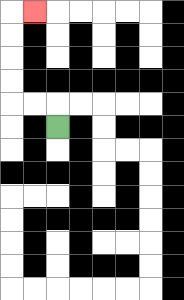{'start': '[2, 5]', 'end': '[1, 0]', 'path_directions': 'U,L,L,U,U,U,U,R', 'path_coordinates': '[[2, 5], [2, 4], [1, 4], [0, 4], [0, 3], [0, 2], [0, 1], [0, 0], [1, 0]]'}